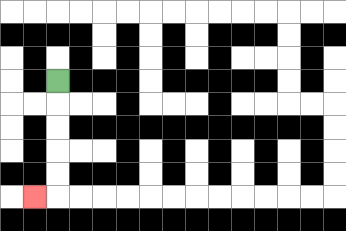{'start': '[2, 3]', 'end': '[1, 8]', 'path_directions': 'D,D,D,D,D,L', 'path_coordinates': '[[2, 3], [2, 4], [2, 5], [2, 6], [2, 7], [2, 8], [1, 8]]'}